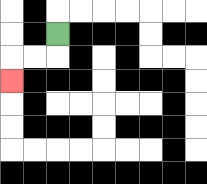{'start': '[2, 1]', 'end': '[0, 3]', 'path_directions': 'D,L,L,D', 'path_coordinates': '[[2, 1], [2, 2], [1, 2], [0, 2], [0, 3]]'}